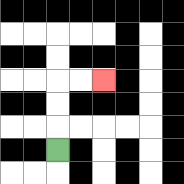{'start': '[2, 6]', 'end': '[4, 3]', 'path_directions': 'U,U,U,R,R', 'path_coordinates': '[[2, 6], [2, 5], [2, 4], [2, 3], [3, 3], [4, 3]]'}